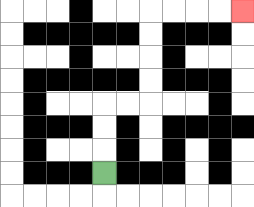{'start': '[4, 7]', 'end': '[10, 0]', 'path_directions': 'U,U,U,R,R,U,U,U,U,R,R,R,R', 'path_coordinates': '[[4, 7], [4, 6], [4, 5], [4, 4], [5, 4], [6, 4], [6, 3], [6, 2], [6, 1], [6, 0], [7, 0], [8, 0], [9, 0], [10, 0]]'}